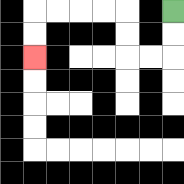{'start': '[7, 0]', 'end': '[1, 2]', 'path_directions': 'D,D,L,L,U,U,L,L,L,L,D,D', 'path_coordinates': '[[7, 0], [7, 1], [7, 2], [6, 2], [5, 2], [5, 1], [5, 0], [4, 0], [3, 0], [2, 0], [1, 0], [1, 1], [1, 2]]'}